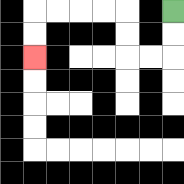{'start': '[7, 0]', 'end': '[1, 2]', 'path_directions': 'D,D,L,L,U,U,L,L,L,L,D,D', 'path_coordinates': '[[7, 0], [7, 1], [7, 2], [6, 2], [5, 2], [5, 1], [5, 0], [4, 0], [3, 0], [2, 0], [1, 0], [1, 1], [1, 2]]'}